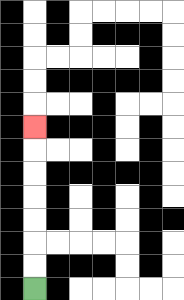{'start': '[1, 12]', 'end': '[1, 5]', 'path_directions': 'U,U,U,U,U,U,U', 'path_coordinates': '[[1, 12], [1, 11], [1, 10], [1, 9], [1, 8], [1, 7], [1, 6], [1, 5]]'}